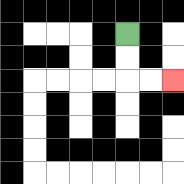{'start': '[5, 1]', 'end': '[7, 3]', 'path_directions': 'D,D,R,R', 'path_coordinates': '[[5, 1], [5, 2], [5, 3], [6, 3], [7, 3]]'}